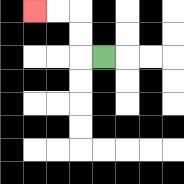{'start': '[4, 2]', 'end': '[1, 0]', 'path_directions': 'L,U,U,L,L', 'path_coordinates': '[[4, 2], [3, 2], [3, 1], [3, 0], [2, 0], [1, 0]]'}